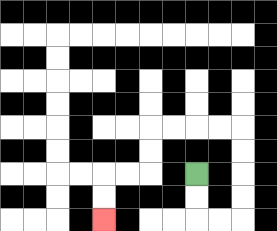{'start': '[8, 7]', 'end': '[4, 9]', 'path_directions': 'D,D,R,R,U,U,U,U,L,L,L,L,D,D,L,L,D,D', 'path_coordinates': '[[8, 7], [8, 8], [8, 9], [9, 9], [10, 9], [10, 8], [10, 7], [10, 6], [10, 5], [9, 5], [8, 5], [7, 5], [6, 5], [6, 6], [6, 7], [5, 7], [4, 7], [4, 8], [4, 9]]'}